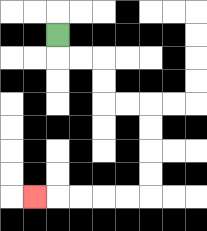{'start': '[2, 1]', 'end': '[1, 8]', 'path_directions': 'D,R,R,D,D,R,R,D,D,D,D,L,L,L,L,L', 'path_coordinates': '[[2, 1], [2, 2], [3, 2], [4, 2], [4, 3], [4, 4], [5, 4], [6, 4], [6, 5], [6, 6], [6, 7], [6, 8], [5, 8], [4, 8], [3, 8], [2, 8], [1, 8]]'}